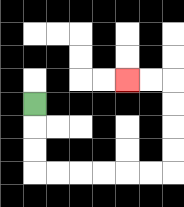{'start': '[1, 4]', 'end': '[5, 3]', 'path_directions': 'D,D,D,R,R,R,R,R,R,U,U,U,U,L,L', 'path_coordinates': '[[1, 4], [1, 5], [1, 6], [1, 7], [2, 7], [3, 7], [4, 7], [5, 7], [6, 7], [7, 7], [7, 6], [7, 5], [7, 4], [7, 3], [6, 3], [5, 3]]'}